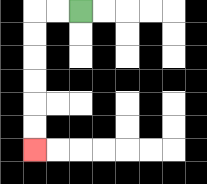{'start': '[3, 0]', 'end': '[1, 6]', 'path_directions': 'L,L,D,D,D,D,D,D', 'path_coordinates': '[[3, 0], [2, 0], [1, 0], [1, 1], [1, 2], [1, 3], [1, 4], [1, 5], [1, 6]]'}